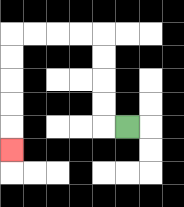{'start': '[5, 5]', 'end': '[0, 6]', 'path_directions': 'L,U,U,U,U,L,L,L,L,D,D,D,D,D', 'path_coordinates': '[[5, 5], [4, 5], [4, 4], [4, 3], [4, 2], [4, 1], [3, 1], [2, 1], [1, 1], [0, 1], [0, 2], [0, 3], [0, 4], [0, 5], [0, 6]]'}